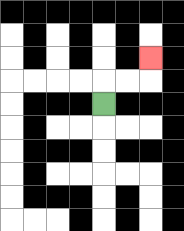{'start': '[4, 4]', 'end': '[6, 2]', 'path_directions': 'U,R,R,U', 'path_coordinates': '[[4, 4], [4, 3], [5, 3], [6, 3], [6, 2]]'}